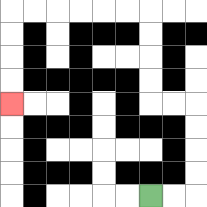{'start': '[6, 8]', 'end': '[0, 4]', 'path_directions': 'R,R,U,U,U,U,L,L,U,U,U,U,L,L,L,L,L,L,D,D,D,D', 'path_coordinates': '[[6, 8], [7, 8], [8, 8], [8, 7], [8, 6], [8, 5], [8, 4], [7, 4], [6, 4], [6, 3], [6, 2], [6, 1], [6, 0], [5, 0], [4, 0], [3, 0], [2, 0], [1, 0], [0, 0], [0, 1], [0, 2], [0, 3], [0, 4]]'}